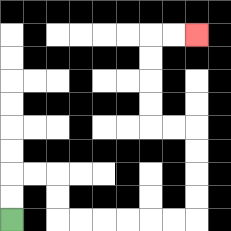{'start': '[0, 9]', 'end': '[8, 1]', 'path_directions': 'U,U,R,R,D,D,R,R,R,R,R,R,U,U,U,U,L,L,U,U,U,U,R,R', 'path_coordinates': '[[0, 9], [0, 8], [0, 7], [1, 7], [2, 7], [2, 8], [2, 9], [3, 9], [4, 9], [5, 9], [6, 9], [7, 9], [8, 9], [8, 8], [8, 7], [8, 6], [8, 5], [7, 5], [6, 5], [6, 4], [6, 3], [6, 2], [6, 1], [7, 1], [8, 1]]'}